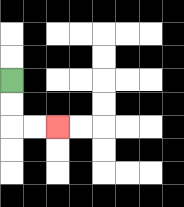{'start': '[0, 3]', 'end': '[2, 5]', 'path_directions': 'D,D,R,R', 'path_coordinates': '[[0, 3], [0, 4], [0, 5], [1, 5], [2, 5]]'}